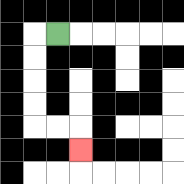{'start': '[2, 1]', 'end': '[3, 6]', 'path_directions': 'L,D,D,D,D,R,R,D', 'path_coordinates': '[[2, 1], [1, 1], [1, 2], [1, 3], [1, 4], [1, 5], [2, 5], [3, 5], [3, 6]]'}